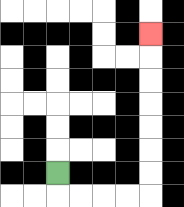{'start': '[2, 7]', 'end': '[6, 1]', 'path_directions': 'D,R,R,R,R,U,U,U,U,U,U,U', 'path_coordinates': '[[2, 7], [2, 8], [3, 8], [4, 8], [5, 8], [6, 8], [6, 7], [6, 6], [6, 5], [6, 4], [6, 3], [6, 2], [6, 1]]'}